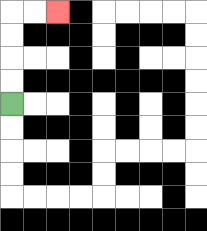{'start': '[0, 4]', 'end': '[2, 0]', 'path_directions': 'U,U,U,U,R,R', 'path_coordinates': '[[0, 4], [0, 3], [0, 2], [0, 1], [0, 0], [1, 0], [2, 0]]'}